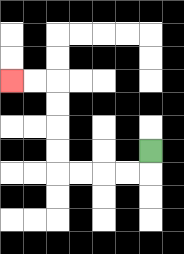{'start': '[6, 6]', 'end': '[0, 3]', 'path_directions': 'D,L,L,L,L,U,U,U,U,L,L', 'path_coordinates': '[[6, 6], [6, 7], [5, 7], [4, 7], [3, 7], [2, 7], [2, 6], [2, 5], [2, 4], [2, 3], [1, 3], [0, 3]]'}